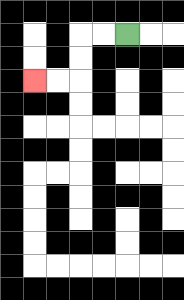{'start': '[5, 1]', 'end': '[1, 3]', 'path_directions': 'L,L,D,D,L,L', 'path_coordinates': '[[5, 1], [4, 1], [3, 1], [3, 2], [3, 3], [2, 3], [1, 3]]'}